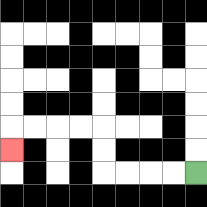{'start': '[8, 7]', 'end': '[0, 6]', 'path_directions': 'L,L,L,L,U,U,L,L,L,L,D', 'path_coordinates': '[[8, 7], [7, 7], [6, 7], [5, 7], [4, 7], [4, 6], [4, 5], [3, 5], [2, 5], [1, 5], [0, 5], [0, 6]]'}